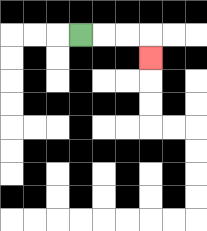{'start': '[3, 1]', 'end': '[6, 2]', 'path_directions': 'R,R,R,D', 'path_coordinates': '[[3, 1], [4, 1], [5, 1], [6, 1], [6, 2]]'}